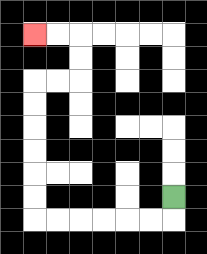{'start': '[7, 8]', 'end': '[1, 1]', 'path_directions': 'D,L,L,L,L,L,L,U,U,U,U,U,U,R,R,U,U,L,L', 'path_coordinates': '[[7, 8], [7, 9], [6, 9], [5, 9], [4, 9], [3, 9], [2, 9], [1, 9], [1, 8], [1, 7], [1, 6], [1, 5], [1, 4], [1, 3], [2, 3], [3, 3], [3, 2], [3, 1], [2, 1], [1, 1]]'}